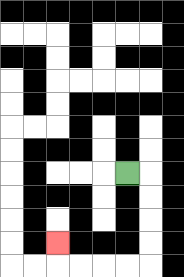{'start': '[5, 7]', 'end': '[2, 10]', 'path_directions': 'R,D,D,D,D,L,L,L,L,U', 'path_coordinates': '[[5, 7], [6, 7], [6, 8], [6, 9], [6, 10], [6, 11], [5, 11], [4, 11], [3, 11], [2, 11], [2, 10]]'}